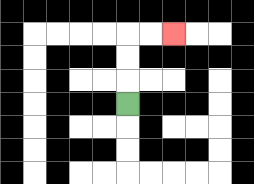{'start': '[5, 4]', 'end': '[7, 1]', 'path_directions': 'U,U,U,R,R', 'path_coordinates': '[[5, 4], [5, 3], [5, 2], [5, 1], [6, 1], [7, 1]]'}